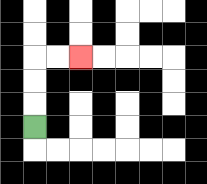{'start': '[1, 5]', 'end': '[3, 2]', 'path_directions': 'U,U,U,R,R', 'path_coordinates': '[[1, 5], [1, 4], [1, 3], [1, 2], [2, 2], [3, 2]]'}